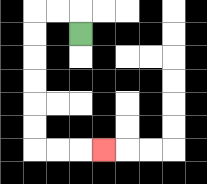{'start': '[3, 1]', 'end': '[4, 6]', 'path_directions': 'U,L,L,D,D,D,D,D,D,R,R,R', 'path_coordinates': '[[3, 1], [3, 0], [2, 0], [1, 0], [1, 1], [1, 2], [1, 3], [1, 4], [1, 5], [1, 6], [2, 6], [3, 6], [4, 6]]'}